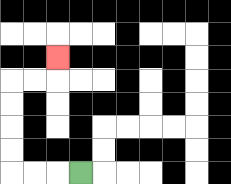{'start': '[3, 7]', 'end': '[2, 2]', 'path_directions': 'L,L,L,U,U,U,U,R,R,U', 'path_coordinates': '[[3, 7], [2, 7], [1, 7], [0, 7], [0, 6], [0, 5], [0, 4], [0, 3], [1, 3], [2, 3], [2, 2]]'}